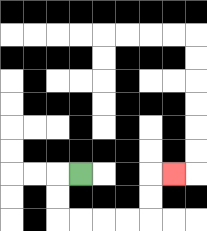{'start': '[3, 7]', 'end': '[7, 7]', 'path_directions': 'L,D,D,R,R,R,R,U,U,R', 'path_coordinates': '[[3, 7], [2, 7], [2, 8], [2, 9], [3, 9], [4, 9], [5, 9], [6, 9], [6, 8], [6, 7], [7, 7]]'}